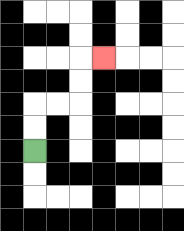{'start': '[1, 6]', 'end': '[4, 2]', 'path_directions': 'U,U,R,R,U,U,R', 'path_coordinates': '[[1, 6], [1, 5], [1, 4], [2, 4], [3, 4], [3, 3], [3, 2], [4, 2]]'}